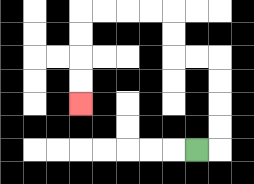{'start': '[8, 6]', 'end': '[3, 4]', 'path_directions': 'R,U,U,U,U,L,L,U,U,L,L,L,L,D,D,D,D', 'path_coordinates': '[[8, 6], [9, 6], [9, 5], [9, 4], [9, 3], [9, 2], [8, 2], [7, 2], [7, 1], [7, 0], [6, 0], [5, 0], [4, 0], [3, 0], [3, 1], [3, 2], [3, 3], [3, 4]]'}